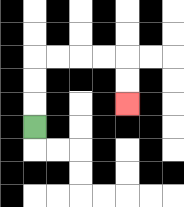{'start': '[1, 5]', 'end': '[5, 4]', 'path_directions': 'U,U,U,R,R,R,R,D,D', 'path_coordinates': '[[1, 5], [1, 4], [1, 3], [1, 2], [2, 2], [3, 2], [4, 2], [5, 2], [5, 3], [5, 4]]'}